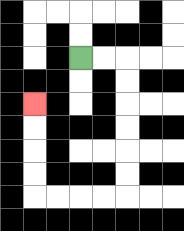{'start': '[3, 2]', 'end': '[1, 4]', 'path_directions': 'R,R,D,D,D,D,D,D,L,L,L,L,U,U,U,U', 'path_coordinates': '[[3, 2], [4, 2], [5, 2], [5, 3], [5, 4], [5, 5], [5, 6], [5, 7], [5, 8], [4, 8], [3, 8], [2, 8], [1, 8], [1, 7], [1, 6], [1, 5], [1, 4]]'}